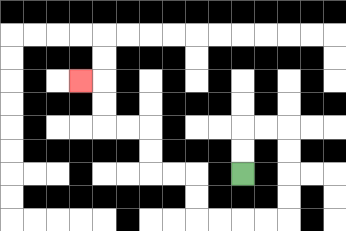{'start': '[10, 7]', 'end': '[3, 3]', 'path_directions': 'U,U,R,R,D,D,D,D,L,L,L,L,U,U,L,L,U,U,L,L,U,U,L', 'path_coordinates': '[[10, 7], [10, 6], [10, 5], [11, 5], [12, 5], [12, 6], [12, 7], [12, 8], [12, 9], [11, 9], [10, 9], [9, 9], [8, 9], [8, 8], [8, 7], [7, 7], [6, 7], [6, 6], [6, 5], [5, 5], [4, 5], [4, 4], [4, 3], [3, 3]]'}